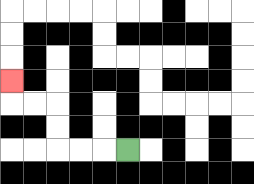{'start': '[5, 6]', 'end': '[0, 3]', 'path_directions': 'L,L,L,U,U,L,L,U', 'path_coordinates': '[[5, 6], [4, 6], [3, 6], [2, 6], [2, 5], [2, 4], [1, 4], [0, 4], [0, 3]]'}